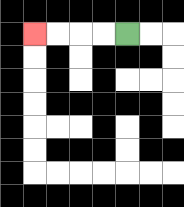{'start': '[5, 1]', 'end': '[1, 1]', 'path_directions': 'L,L,L,L', 'path_coordinates': '[[5, 1], [4, 1], [3, 1], [2, 1], [1, 1]]'}